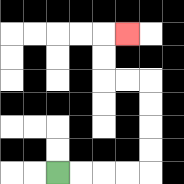{'start': '[2, 7]', 'end': '[5, 1]', 'path_directions': 'R,R,R,R,U,U,U,U,L,L,U,U,R', 'path_coordinates': '[[2, 7], [3, 7], [4, 7], [5, 7], [6, 7], [6, 6], [6, 5], [6, 4], [6, 3], [5, 3], [4, 3], [4, 2], [4, 1], [5, 1]]'}